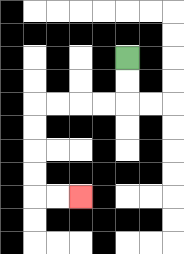{'start': '[5, 2]', 'end': '[3, 8]', 'path_directions': 'D,D,L,L,L,L,D,D,D,D,R,R', 'path_coordinates': '[[5, 2], [5, 3], [5, 4], [4, 4], [3, 4], [2, 4], [1, 4], [1, 5], [1, 6], [1, 7], [1, 8], [2, 8], [3, 8]]'}